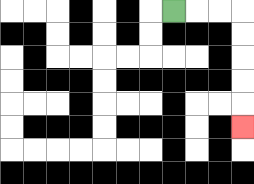{'start': '[7, 0]', 'end': '[10, 5]', 'path_directions': 'R,R,R,D,D,D,D,D', 'path_coordinates': '[[7, 0], [8, 0], [9, 0], [10, 0], [10, 1], [10, 2], [10, 3], [10, 4], [10, 5]]'}